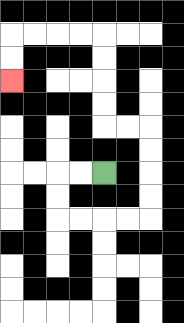{'start': '[4, 7]', 'end': '[0, 3]', 'path_directions': 'L,L,D,D,R,R,R,R,U,U,U,U,L,L,U,U,U,U,L,L,L,L,D,D', 'path_coordinates': '[[4, 7], [3, 7], [2, 7], [2, 8], [2, 9], [3, 9], [4, 9], [5, 9], [6, 9], [6, 8], [6, 7], [6, 6], [6, 5], [5, 5], [4, 5], [4, 4], [4, 3], [4, 2], [4, 1], [3, 1], [2, 1], [1, 1], [0, 1], [0, 2], [0, 3]]'}